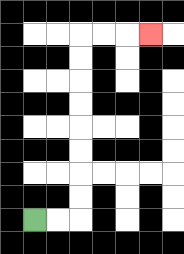{'start': '[1, 9]', 'end': '[6, 1]', 'path_directions': 'R,R,U,U,U,U,U,U,U,U,R,R,R', 'path_coordinates': '[[1, 9], [2, 9], [3, 9], [3, 8], [3, 7], [3, 6], [3, 5], [3, 4], [3, 3], [3, 2], [3, 1], [4, 1], [5, 1], [6, 1]]'}